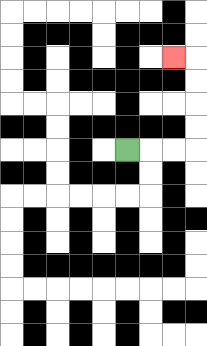{'start': '[5, 6]', 'end': '[7, 2]', 'path_directions': 'R,R,R,U,U,U,U,L', 'path_coordinates': '[[5, 6], [6, 6], [7, 6], [8, 6], [8, 5], [8, 4], [8, 3], [8, 2], [7, 2]]'}